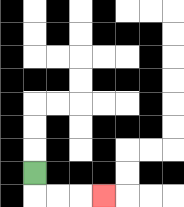{'start': '[1, 7]', 'end': '[4, 8]', 'path_directions': 'D,R,R,R', 'path_coordinates': '[[1, 7], [1, 8], [2, 8], [3, 8], [4, 8]]'}